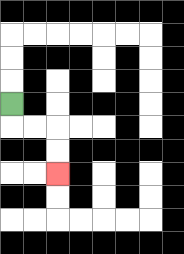{'start': '[0, 4]', 'end': '[2, 7]', 'path_directions': 'D,R,R,D,D', 'path_coordinates': '[[0, 4], [0, 5], [1, 5], [2, 5], [2, 6], [2, 7]]'}